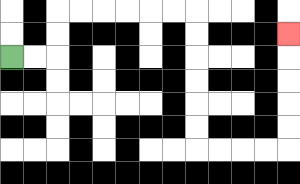{'start': '[0, 2]', 'end': '[12, 1]', 'path_directions': 'R,R,U,U,R,R,R,R,R,R,D,D,D,D,D,D,R,R,R,R,U,U,U,U,U', 'path_coordinates': '[[0, 2], [1, 2], [2, 2], [2, 1], [2, 0], [3, 0], [4, 0], [5, 0], [6, 0], [7, 0], [8, 0], [8, 1], [8, 2], [8, 3], [8, 4], [8, 5], [8, 6], [9, 6], [10, 6], [11, 6], [12, 6], [12, 5], [12, 4], [12, 3], [12, 2], [12, 1]]'}